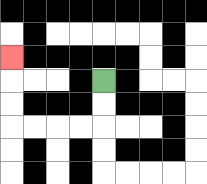{'start': '[4, 3]', 'end': '[0, 2]', 'path_directions': 'D,D,L,L,L,L,U,U,U', 'path_coordinates': '[[4, 3], [4, 4], [4, 5], [3, 5], [2, 5], [1, 5], [0, 5], [0, 4], [0, 3], [0, 2]]'}